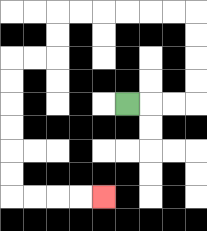{'start': '[5, 4]', 'end': '[4, 8]', 'path_directions': 'R,R,R,U,U,U,U,L,L,L,L,L,L,D,D,L,L,D,D,D,D,D,D,R,R,R,R', 'path_coordinates': '[[5, 4], [6, 4], [7, 4], [8, 4], [8, 3], [8, 2], [8, 1], [8, 0], [7, 0], [6, 0], [5, 0], [4, 0], [3, 0], [2, 0], [2, 1], [2, 2], [1, 2], [0, 2], [0, 3], [0, 4], [0, 5], [0, 6], [0, 7], [0, 8], [1, 8], [2, 8], [3, 8], [4, 8]]'}